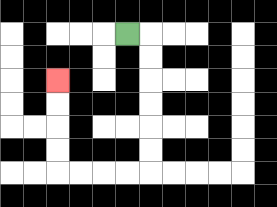{'start': '[5, 1]', 'end': '[2, 3]', 'path_directions': 'R,D,D,D,D,D,D,L,L,L,L,U,U,U,U', 'path_coordinates': '[[5, 1], [6, 1], [6, 2], [6, 3], [6, 4], [6, 5], [6, 6], [6, 7], [5, 7], [4, 7], [3, 7], [2, 7], [2, 6], [2, 5], [2, 4], [2, 3]]'}